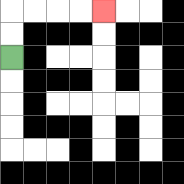{'start': '[0, 2]', 'end': '[4, 0]', 'path_directions': 'U,U,R,R,R,R', 'path_coordinates': '[[0, 2], [0, 1], [0, 0], [1, 0], [2, 0], [3, 0], [4, 0]]'}